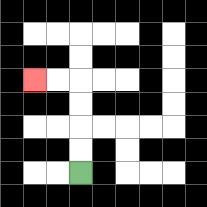{'start': '[3, 7]', 'end': '[1, 3]', 'path_directions': 'U,U,U,U,L,L', 'path_coordinates': '[[3, 7], [3, 6], [3, 5], [3, 4], [3, 3], [2, 3], [1, 3]]'}